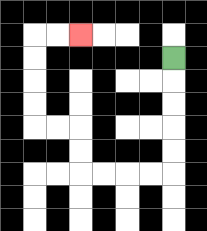{'start': '[7, 2]', 'end': '[3, 1]', 'path_directions': 'D,D,D,D,D,L,L,L,L,U,U,L,L,U,U,U,U,R,R', 'path_coordinates': '[[7, 2], [7, 3], [7, 4], [7, 5], [7, 6], [7, 7], [6, 7], [5, 7], [4, 7], [3, 7], [3, 6], [3, 5], [2, 5], [1, 5], [1, 4], [1, 3], [1, 2], [1, 1], [2, 1], [3, 1]]'}